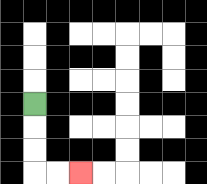{'start': '[1, 4]', 'end': '[3, 7]', 'path_directions': 'D,D,D,R,R', 'path_coordinates': '[[1, 4], [1, 5], [1, 6], [1, 7], [2, 7], [3, 7]]'}